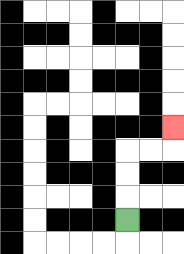{'start': '[5, 9]', 'end': '[7, 5]', 'path_directions': 'U,U,U,R,R,U', 'path_coordinates': '[[5, 9], [5, 8], [5, 7], [5, 6], [6, 6], [7, 6], [7, 5]]'}